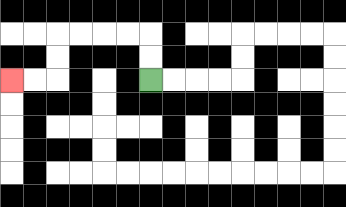{'start': '[6, 3]', 'end': '[0, 3]', 'path_directions': 'U,U,L,L,L,L,D,D,L,L', 'path_coordinates': '[[6, 3], [6, 2], [6, 1], [5, 1], [4, 1], [3, 1], [2, 1], [2, 2], [2, 3], [1, 3], [0, 3]]'}